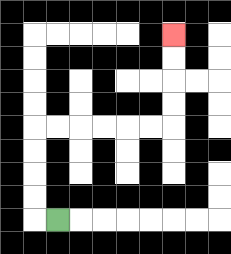{'start': '[2, 9]', 'end': '[7, 1]', 'path_directions': 'L,U,U,U,U,R,R,R,R,R,R,U,U,U,U', 'path_coordinates': '[[2, 9], [1, 9], [1, 8], [1, 7], [1, 6], [1, 5], [2, 5], [3, 5], [4, 5], [5, 5], [6, 5], [7, 5], [7, 4], [7, 3], [7, 2], [7, 1]]'}